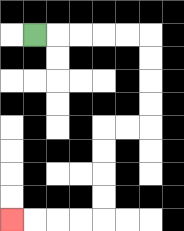{'start': '[1, 1]', 'end': '[0, 9]', 'path_directions': 'R,R,R,R,R,D,D,D,D,L,L,D,D,D,D,L,L,L,L', 'path_coordinates': '[[1, 1], [2, 1], [3, 1], [4, 1], [5, 1], [6, 1], [6, 2], [6, 3], [6, 4], [6, 5], [5, 5], [4, 5], [4, 6], [4, 7], [4, 8], [4, 9], [3, 9], [2, 9], [1, 9], [0, 9]]'}